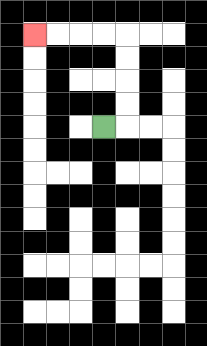{'start': '[4, 5]', 'end': '[1, 1]', 'path_directions': 'R,U,U,U,U,L,L,L,L', 'path_coordinates': '[[4, 5], [5, 5], [5, 4], [5, 3], [5, 2], [5, 1], [4, 1], [3, 1], [2, 1], [1, 1]]'}